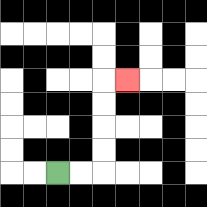{'start': '[2, 7]', 'end': '[5, 3]', 'path_directions': 'R,R,U,U,U,U,R', 'path_coordinates': '[[2, 7], [3, 7], [4, 7], [4, 6], [4, 5], [4, 4], [4, 3], [5, 3]]'}